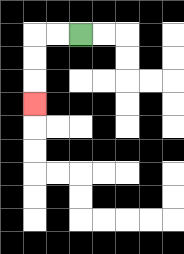{'start': '[3, 1]', 'end': '[1, 4]', 'path_directions': 'L,L,D,D,D', 'path_coordinates': '[[3, 1], [2, 1], [1, 1], [1, 2], [1, 3], [1, 4]]'}